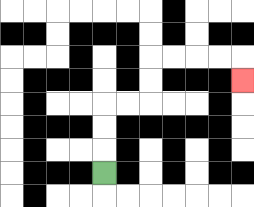{'start': '[4, 7]', 'end': '[10, 3]', 'path_directions': 'U,U,U,R,R,U,U,R,R,R,R,D', 'path_coordinates': '[[4, 7], [4, 6], [4, 5], [4, 4], [5, 4], [6, 4], [6, 3], [6, 2], [7, 2], [8, 2], [9, 2], [10, 2], [10, 3]]'}